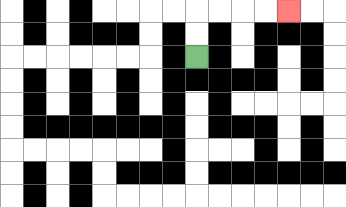{'start': '[8, 2]', 'end': '[12, 0]', 'path_directions': 'U,U,R,R,R,R', 'path_coordinates': '[[8, 2], [8, 1], [8, 0], [9, 0], [10, 0], [11, 0], [12, 0]]'}